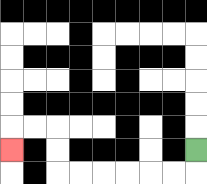{'start': '[8, 6]', 'end': '[0, 6]', 'path_directions': 'D,L,L,L,L,L,L,U,U,L,L,D', 'path_coordinates': '[[8, 6], [8, 7], [7, 7], [6, 7], [5, 7], [4, 7], [3, 7], [2, 7], [2, 6], [2, 5], [1, 5], [0, 5], [0, 6]]'}